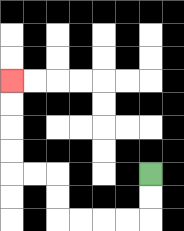{'start': '[6, 7]', 'end': '[0, 3]', 'path_directions': 'D,D,L,L,L,L,U,U,L,L,U,U,U,U', 'path_coordinates': '[[6, 7], [6, 8], [6, 9], [5, 9], [4, 9], [3, 9], [2, 9], [2, 8], [2, 7], [1, 7], [0, 7], [0, 6], [0, 5], [0, 4], [0, 3]]'}